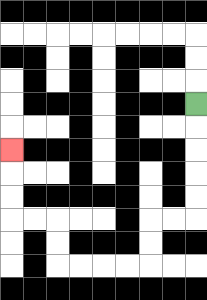{'start': '[8, 4]', 'end': '[0, 6]', 'path_directions': 'D,D,D,D,D,L,L,D,D,L,L,L,L,U,U,L,L,U,U,U', 'path_coordinates': '[[8, 4], [8, 5], [8, 6], [8, 7], [8, 8], [8, 9], [7, 9], [6, 9], [6, 10], [6, 11], [5, 11], [4, 11], [3, 11], [2, 11], [2, 10], [2, 9], [1, 9], [0, 9], [0, 8], [0, 7], [0, 6]]'}